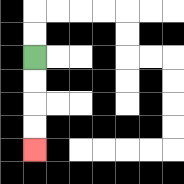{'start': '[1, 2]', 'end': '[1, 6]', 'path_directions': 'D,D,D,D', 'path_coordinates': '[[1, 2], [1, 3], [1, 4], [1, 5], [1, 6]]'}